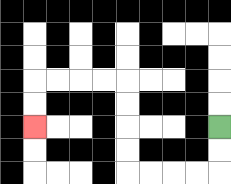{'start': '[9, 5]', 'end': '[1, 5]', 'path_directions': 'D,D,L,L,L,L,U,U,U,U,L,L,L,L,D,D', 'path_coordinates': '[[9, 5], [9, 6], [9, 7], [8, 7], [7, 7], [6, 7], [5, 7], [5, 6], [5, 5], [5, 4], [5, 3], [4, 3], [3, 3], [2, 3], [1, 3], [1, 4], [1, 5]]'}